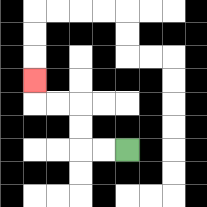{'start': '[5, 6]', 'end': '[1, 3]', 'path_directions': 'L,L,U,U,L,L,U', 'path_coordinates': '[[5, 6], [4, 6], [3, 6], [3, 5], [3, 4], [2, 4], [1, 4], [1, 3]]'}